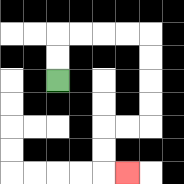{'start': '[2, 3]', 'end': '[5, 7]', 'path_directions': 'U,U,R,R,R,R,D,D,D,D,L,L,D,D,R', 'path_coordinates': '[[2, 3], [2, 2], [2, 1], [3, 1], [4, 1], [5, 1], [6, 1], [6, 2], [6, 3], [6, 4], [6, 5], [5, 5], [4, 5], [4, 6], [4, 7], [5, 7]]'}